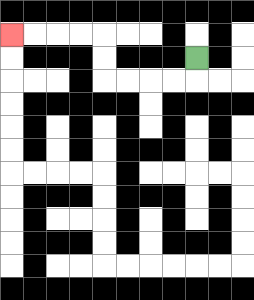{'start': '[8, 2]', 'end': '[0, 1]', 'path_directions': 'D,L,L,L,L,U,U,L,L,L,L', 'path_coordinates': '[[8, 2], [8, 3], [7, 3], [6, 3], [5, 3], [4, 3], [4, 2], [4, 1], [3, 1], [2, 1], [1, 1], [0, 1]]'}